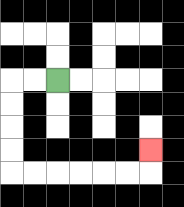{'start': '[2, 3]', 'end': '[6, 6]', 'path_directions': 'L,L,D,D,D,D,R,R,R,R,R,R,U', 'path_coordinates': '[[2, 3], [1, 3], [0, 3], [0, 4], [0, 5], [0, 6], [0, 7], [1, 7], [2, 7], [3, 7], [4, 7], [5, 7], [6, 7], [6, 6]]'}